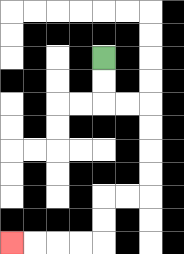{'start': '[4, 2]', 'end': '[0, 10]', 'path_directions': 'D,D,R,R,D,D,D,D,L,L,D,D,L,L,L,L', 'path_coordinates': '[[4, 2], [4, 3], [4, 4], [5, 4], [6, 4], [6, 5], [6, 6], [6, 7], [6, 8], [5, 8], [4, 8], [4, 9], [4, 10], [3, 10], [2, 10], [1, 10], [0, 10]]'}